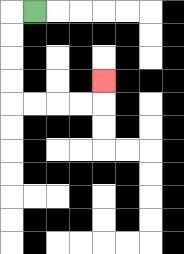{'start': '[1, 0]', 'end': '[4, 3]', 'path_directions': 'L,D,D,D,D,R,R,R,R,U', 'path_coordinates': '[[1, 0], [0, 0], [0, 1], [0, 2], [0, 3], [0, 4], [1, 4], [2, 4], [3, 4], [4, 4], [4, 3]]'}